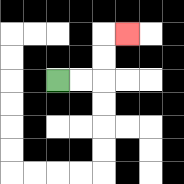{'start': '[2, 3]', 'end': '[5, 1]', 'path_directions': 'R,R,U,U,R', 'path_coordinates': '[[2, 3], [3, 3], [4, 3], [4, 2], [4, 1], [5, 1]]'}